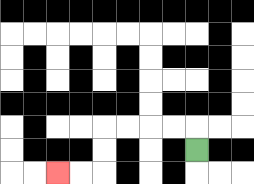{'start': '[8, 6]', 'end': '[2, 7]', 'path_directions': 'U,L,L,L,L,D,D,L,L', 'path_coordinates': '[[8, 6], [8, 5], [7, 5], [6, 5], [5, 5], [4, 5], [4, 6], [4, 7], [3, 7], [2, 7]]'}